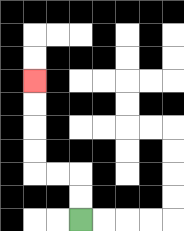{'start': '[3, 9]', 'end': '[1, 3]', 'path_directions': 'U,U,L,L,U,U,U,U', 'path_coordinates': '[[3, 9], [3, 8], [3, 7], [2, 7], [1, 7], [1, 6], [1, 5], [1, 4], [1, 3]]'}